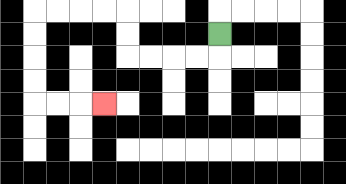{'start': '[9, 1]', 'end': '[4, 4]', 'path_directions': 'D,L,L,L,L,U,U,L,L,L,L,D,D,D,D,R,R,R', 'path_coordinates': '[[9, 1], [9, 2], [8, 2], [7, 2], [6, 2], [5, 2], [5, 1], [5, 0], [4, 0], [3, 0], [2, 0], [1, 0], [1, 1], [1, 2], [1, 3], [1, 4], [2, 4], [3, 4], [4, 4]]'}